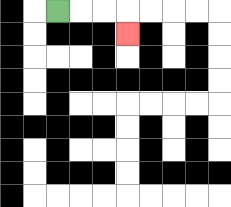{'start': '[2, 0]', 'end': '[5, 1]', 'path_directions': 'R,R,R,D', 'path_coordinates': '[[2, 0], [3, 0], [4, 0], [5, 0], [5, 1]]'}